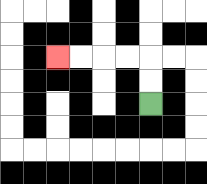{'start': '[6, 4]', 'end': '[2, 2]', 'path_directions': 'U,U,L,L,L,L', 'path_coordinates': '[[6, 4], [6, 3], [6, 2], [5, 2], [4, 2], [3, 2], [2, 2]]'}